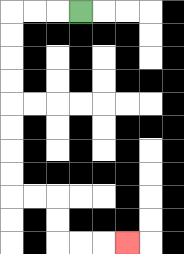{'start': '[3, 0]', 'end': '[5, 10]', 'path_directions': 'L,L,L,D,D,D,D,D,D,D,D,R,R,D,D,R,R,R', 'path_coordinates': '[[3, 0], [2, 0], [1, 0], [0, 0], [0, 1], [0, 2], [0, 3], [0, 4], [0, 5], [0, 6], [0, 7], [0, 8], [1, 8], [2, 8], [2, 9], [2, 10], [3, 10], [4, 10], [5, 10]]'}